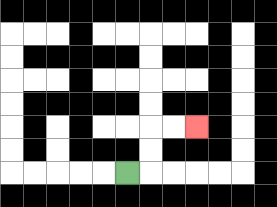{'start': '[5, 7]', 'end': '[8, 5]', 'path_directions': 'R,U,U,R,R', 'path_coordinates': '[[5, 7], [6, 7], [6, 6], [6, 5], [7, 5], [8, 5]]'}